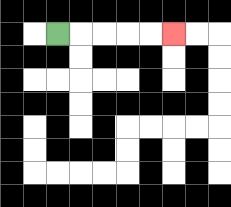{'start': '[2, 1]', 'end': '[7, 1]', 'path_directions': 'R,R,R,R,R', 'path_coordinates': '[[2, 1], [3, 1], [4, 1], [5, 1], [6, 1], [7, 1]]'}